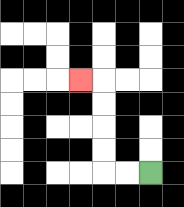{'start': '[6, 7]', 'end': '[3, 3]', 'path_directions': 'L,L,U,U,U,U,L', 'path_coordinates': '[[6, 7], [5, 7], [4, 7], [4, 6], [4, 5], [4, 4], [4, 3], [3, 3]]'}